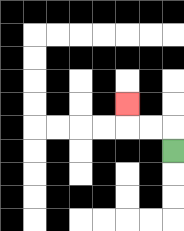{'start': '[7, 6]', 'end': '[5, 4]', 'path_directions': 'U,L,L,U', 'path_coordinates': '[[7, 6], [7, 5], [6, 5], [5, 5], [5, 4]]'}